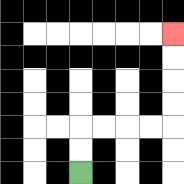{'start': '[3, 7]', 'end': '[7, 1]', 'path_directions': 'U,U,R,R,R,R,U,U,U,U', 'path_coordinates': '[[3, 7], [3, 6], [3, 5], [4, 5], [5, 5], [6, 5], [7, 5], [7, 4], [7, 3], [7, 2], [7, 1]]'}